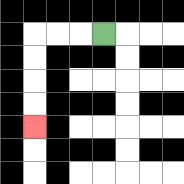{'start': '[4, 1]', 'end': '[1, 5]', 'path_directions': 'L,L,L,D,D,D,D', 'path_coordinates': '[[4, 1], [3, 1], [2, 1], [1, 1], [1, 2], [1, 3], [1, 4], [1, 5]]'}